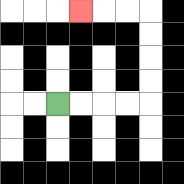{'start': '[2, 4]', 'end': '[3, 0]', 'path_directions': 'R,R,R,R,U,U,U,U,L,L,L', 'path_coordinates': '[[2, 4], [3, 4], [4, 4], [5, 4], [6, 4], [6, 3], [6, 2], [6, 1], [6, 0], [5, 0], [4, 0], [3, 0]]'}